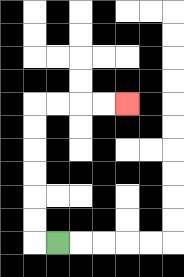{'start': '[2, 10]', 'end': '[5, 4]', 'path_directions': 'L,U,U,U,U,U,U,R,R,R,R', 'path_coordinates': '[[2, 10], [1, 10], [1, 9], [1, 8], [1, 7], [1, 6], [1, 5], [1, 4], [2, 4], [3, 4], [4, 4], [5, 4]]'}